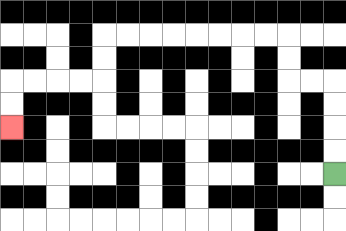{'start': '[14, 7]', 'end': '[0, 5]', 'path_directions': 'U,U,U,U,L,L,U,U,L,L,L,L,L,L,L,L,D,D,L,L,L,L,D,D', 'path_coordinates': '[[14, 7], [14, 6], [14, 5], [14, 4], [14, 3], [13, 3], [12, 3], [12, 2], [12, 1], [11, 1], [10, 1], [9, 1], [8, 1], [7, 1], [6, 1], [5, 1], [4, 1], [4, 2], [4, 3], [3, 3], [2, 3], [1, 3], [0, 3], [0, 4], [0, 5]]'}